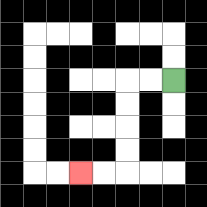{'start': '[7, 3]', 'end': '[3, 7]', 'path_directions': 'L,L,D,D,D,D,L,L', 'path_coordinates': '[[7, 3], [6, 3], [5, 3], [5, 4], [5, 5], [5, 6], [5, 7], [4, 7], [3, 7]]'}